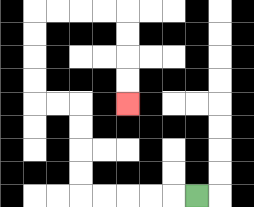{'start': '[8, 8]', 'end': '[5, 4]', 'path_directions': 'L,L,L,L,L,U,U,U,U,L,L,U,U,U,U,R,R,R,R,D,D,D,D', 'path_coordinates': '[[8, 8], [7, 8], [6, 8], [5, 8], [4, 8], [3, 8], [3, 7], [3, 6], [3, 5], [3, 4], [2, 4], [1, 4], [1, 3], [1, 2], [1, 1], [1, 0], [2, 0], [3, 0], [4, 0], [5, 0], [5, 1], [5, 2], [5, 3], [5, 4]]'}